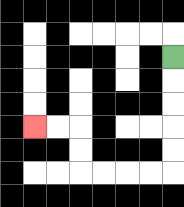{'start': '[7, 2]', 'end': '[1, 5]', 'path_directions': 'D,D,D,D,D,L,L,L,L,U,U,L,L', 'path_coordinates': '[[7, 2], [7, 3], [7, 4], [7, 5], [7, 6], [7, 7], [6, 7], [5, 7], [4, 7], [3, 7], [3, 6], [3, 5], [2, 5], [1, 5]]'}